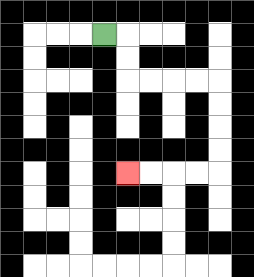{'start': '[4, 1]', 'end': '[5, 7]', 'path_directions': 'R,D,D,R,R,R,R,D,D,D,D,L,L,L,L', 'path_coordinates': '[[4, 1], [5, 1], [5, 2], [5, 3], [6, 3], [7, 3], [8, 3], [9, 3], [9, 4], [9, 5], [9, 6], [9, 7], [8, 7], [7, 7], [6, 7], [5, 7]]'}